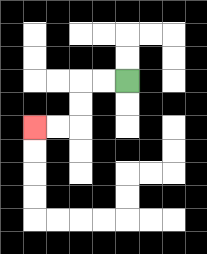{'start': '[5, 3]', 'end': '[1, 5]', 'path_directions': 'L,L,D,D,L,L', 'path_coordinates': '[[5, 3], [4, 3], [3, 3], [3, 4], [3, 5], [2, 5], [1, 5]]'}